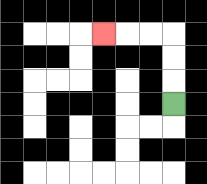{'start': '[7, 4]', 'end': '[4, 1]', 'path_directions': 'U,U,U,L,L,L', 'path_coordinates': '[[7, 4], [7, 3], [7, 2], [7, 1], [6, 1], [5, 1], [4, 1]]'}